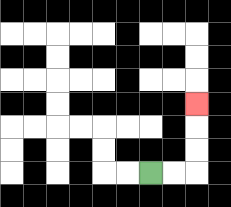{'start': '[6, 7]', 'end': '[8, 4]', 'path_directions': 'R,R,U,U,U', 'path_coordinates': '[[6, 7], [7, 7], [8, 7], [8, 6], [8, 5], [8, 4]]'}